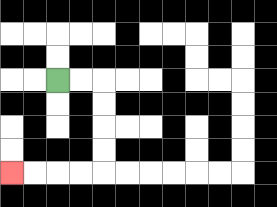{'start': '[2, 3]', 'end': '[0, 7]', 'path_directions': 'R,R,D,D,D,D,L,L,L,L', 'path_coordinates': '[[2, 3], [3, 3], [4, 3], [4, 4], [4, 5], [4, 6], [4, 7], [3, 7], [2, 7], [1, 7], [0, 7]]'}